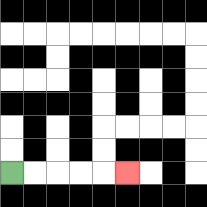{'start': '[0, 7]', 'end': '[5, 7]', 'path_directions': 'R,R,R,R,R', 'path_coordinates': '[[0, 7], [1, 7], [2, 7], [3, 7], [4, 7], [5, 7]]'}